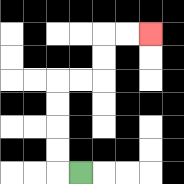{'start': '[3, 7]', 'end': '[6, 1]', 'path_directions': 'L,U,U,U,U,R,R,U,U,R,R', 'path_coordinates': '[[3, 7], [2, 7], [2, 6], [2, 5], [2, 4], [2, 3], [3, 3], [4, 3], [4, 2], [4, 1], [5, 1], [6, 1]]'}